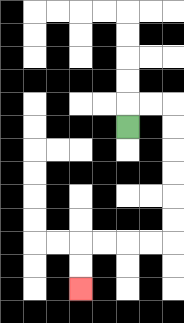{'start': '[5, 5]', 'end': '[3, 12]', 'path_directions': 'U,R,R,D,D,D,D,D,D,L,L,L,L,D,D', 'path_coordinates': '[[5, 5], [5, 4], [6, 4], [7, 4], [7, 5], [7, 6], [7, 7], [7, 8], [7, 9], [7, 10], [6, 10], [5, 10], [4, 10], [3, 10], [3, 11], [3, 12]]'}